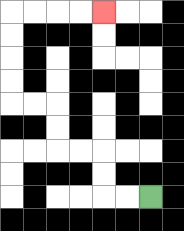{'start': '[6, 8]', 'end': '[4, 0]', 'path_directions': 'L,L,U,U,L,L,U,U,L,L,U,U,U,U,R,R,R,R', 'path_coordinates': '[[6, 8], [5, 8], [4, 8], [4, 7], [4, 6], [3, 6], [2, 6], [2, 5], [2, 4], [1, 4], [0, 4], [0, 3], [0, 2], [0, 1], [0, 0], [1, 0], [2, 0], [3, 0], [4, 0]]'}